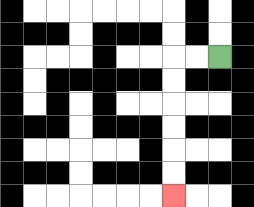{'start': '[9, 2]', 'end': '[7, 8]', 'path_directions': 'L,L,D,D,D,D,D,D', 'path_coordinates': '[[9, 2], [8, 2], [7, 2], [7, 3], [7, 4], [7, 5], [7, 6], [7, 7], [7, 8]]'}